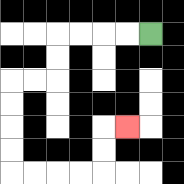{'start': '[6, 1]', 'end': '[5, 5]', 'path_directions': 'L,L,L,L,D,D,L,L,D,D,D,D,R,R,R,R,U,U,R', 'path_coordinates': '[[6, 1], [5, 1], [4, 1], [3, 1], [2, 1], [2, 2], [2, 3], [1, 3], [0, 3], [0, 4], [0, 5], [0, 6], [0, 7], [1, 7], [2, 7], [3, 7], [4, 7], [4, 6], [4, 5], [5, 5]]'}